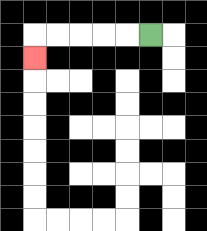{'start': '[6, 1]', 'end': '[1, 2]', 'path_directions': 'L,L,L,L,L,D', 'path_coordinates': '[[6, 1], [5, 1], [4, 1], [3, 1], [2, 1], [1, 1], [1, 2]]'}